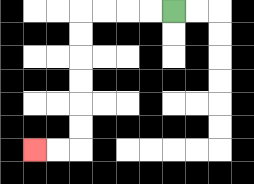{'start': '[7, 0]', 'end': '[1, 6]', 'path_directions': 'L,L,L,L,D,D,D,D,D,D,L,L', 'path_coordinates': '[[7, 0], [6, 0], [5, 0], [4, 0], [3, 0], [3, 1], [3, 2], [3, 3], [3, 4], [3, 5], [3, 6], [2, 6], [1, 6]]'}